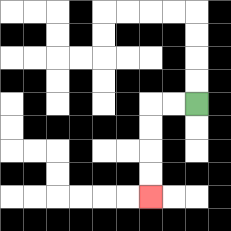{'start': '[8, 4]', 'end': '[6, 8]', 'path_directions': 'L,L,D,D,D,D', 'path_coordinates': '[[8, 4], [7, 4], [6, 4], [6, 5], [6, 6], [6, 7], [6, 8]]'}